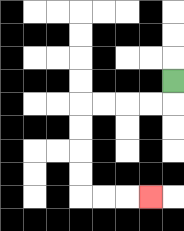{'start': '[7, 3]', 'end': '[6, 8]', 'path_directions': 'D,L,L,L,L,D,D,D,D,R,R,R', 'path_coordinates': '[[7, 3], [7, 4], [6, 4], [5, 4], [4, 4], [3, 4], [3, 5], [3, 6], [3, 7], [3, 8], [4, 8], [5, 8], [6, 8]]'}